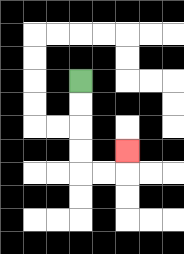{'start': '[3, 3]', 'end': '[5, 6]', 'path_directions': 'D,D,D,D,R,R,U', 'path_coordinates': '[[3, 3], [3, 4], [3, 5], [3, 6], [3, 7], [4, 7], [5, 7], [5, 6]]'}